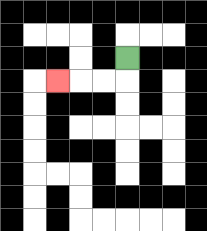{'start': '[5, 2]', 'end': '[2, 3]', 'path_directions': 'D,L,L,L', 'path_coordinates': '[[5, 2], [5, 3], [4, 3], [3, 3], [2, 3]]'}